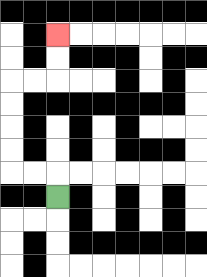{'start': '[2, 8]', 'end': '[2, 1]', 'path_directions': 'U,L,L,U,U,U,U,R,R,U,U', 'path_coordinates': '[[2, 8], [2, 7], [1, 7], [0, 7], [0, 6], [0, 5], [0, 4], [0, 3], [1, 3], [2, 3], [2, 2], [2, 1]]'}